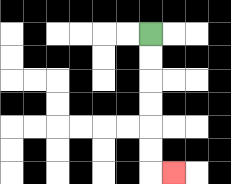{'start': '[6, 1]', 'end': '[7, 7]', 'path_directions': 'D,D,D,D,D,D,R', 'path_coordinates': '[[6, 1], [6, 2], [6, 3], [6, 4], [6, 5], [6, 6], [6, 7], [7, 7]]'}